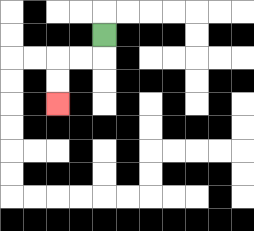{'start': '[4, 1]', 'end': '[2, 4]', 'path_directions': 'D,L,L,D,D', 'path_coordinates': '[[4, 1], [4, 2], [3, 2], [2, 2], [2, 3], [2, 4]]'}